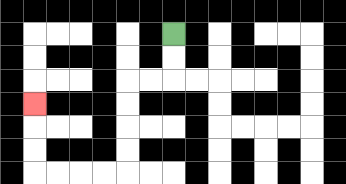{'start': '[7, 1]', 'end': '[1, 4]', 'path_directions': 'D,D,L,L,D,D,D,D,L,L,L,L,U,U,U', 'path_coordinates': '[[7, 1], [7, 2], [7, 3], [6, 3], [5, 3], [5, 4], [5, 5], [5, 6], [5, 7], [4, 7], [3, 7], [2, 7], [1, 7], [1, 6], [1, 5], [1, 4]]'}